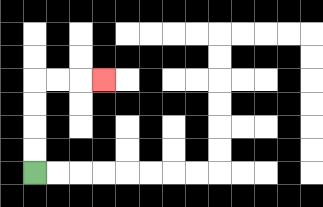{'start': '[1, 7]', 'end': '[4, 3]', 'path_directions': 'U,U,U,U,R,R,R', 'path_coordinates': '[[1, 7], [1, 6], [1, 5], [1, 4], [1, 3], [2, 3], [3, 3], [4, 3]]'}